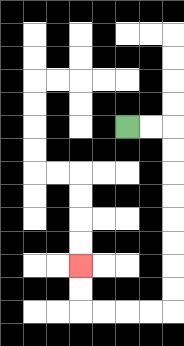{'start': '[5, 5]', 'end': '[3, 11]', 'path_directions': 'R,R,D,D,D,D,D,D,D,D,L,L,L,L,U,U', 'path_coordinates': '[[5, 5], [6, 5], [7, 5], [7, 6], [7, 7], [7, 8], [7, 9], [7, 10], [7, 11], [7, 12], [7, 13], [6, 13], [5, 13], [4, 13], [3, 13], [3, 12], [3, 11]]'}